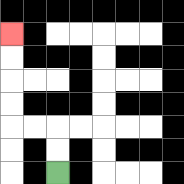{'start': '[2, 7]', 'end': '[0, 1]', 'path_directions': 'U,U,L,L,U,U,U,U', 'path_coordinates': '[[2, 7], [2, 6], [2, 5], [1, 5], [0, 5], [0, 4], [0, 3], [0, 2], [0, 1]]'}